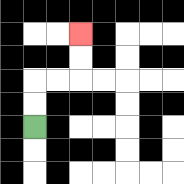{'start': '[1, 5]', 'end': '[3, 1]', 'path_directions': 'U,U,R,R,U,U', 'path_coordinates': '[[1, 5], [1, 4], [1, 3], [2, 3], [3, 3], [3, 2], [3, 1]]'}